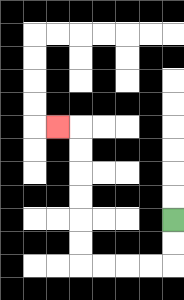{'start': '[7, 9]', 'end': '[2, 5]', 'path_directions': 'D,D,L,L,L,L,U,U,U,U,U,U,L', 'path_coordinates': '[[7, 9], [7, 10], [7, 11], [6, 11], [5, 11], [4, 11], [3, 11], [3, 10], [3, 9], [3, 8], [3, 7], [3, 6], [3, 5], [2, 5]]'}